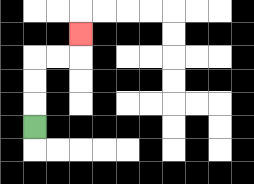{'start': '[1, 5]', 'end': '[3, 1]', 'path_directions': 'U,U,U,R,R,U', 'path_coordinates': '[[1, 5], [1, 4], [1, 3], [1, 2], [2, 2], [3, 2], [3, 1]]'}